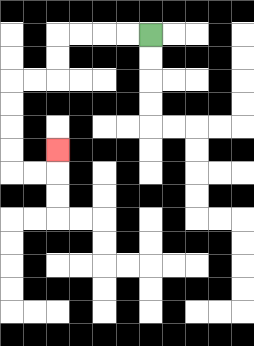{'start': '[6, 1]', 'end': '[2, 6]', 'path_directions': 'L,L,L,L,D,D,L,L,D,D,D,D,R,R,U', 'path_coordinates': '[[6, 1], [5, 1], [4, 1], [3, 1], [2, 1], [2, 2], [2, 3], [1, 3], [0, 3], [0, 4], [0, 5], [0, 6], [0, 7], [1, 7], [2, 7], [2, 6]]'}